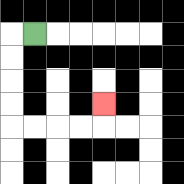{'start': '[1, 1]', 'end': '[4, 4]', 'path_directions': 'L,D,D,D,D,R,R,R,R,U', 'path_coordinates': '[[1, 1], [0, 1], [0, 2], [0, 3], [0, 4], [0, 5], [1, 5], [2, 5], [3, 5], [4, 5], [4, 4]]'}